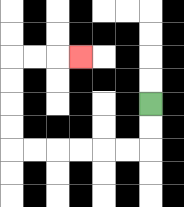{'start': '[6, 4]', 'end': '[3, 2]', 'path_directions': 'D,D,L,L,L,L,L,L,U,U,U,U,R,R,R', 'path_coordinates': '[[6, 4], [6, 5], [6, 6], [5, 6], [4, 6], [3, 6], [2, 6], [1, 6], [0, 6], [0, 5], [0, 4], [0, 3], [0, 2], [1, 2], [2, 2], [3, 2]]'}